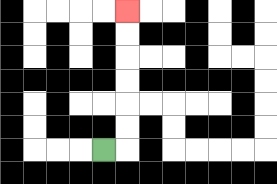{'start': '[4, 6]', 'end': '[5, 0]', 'path_directions': 'R,U,U,U,U,U,U', 'path_coordinates': '[[4, 6], [5, 6], [5, 5], [5, 4], [5, 3], [5, 2], [5, 1], [5, 0]]'}